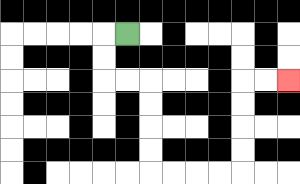{'start': '[5, 1]', 'end': '[12, 3]', 'path_directions': 'L,D,D,R,R,D,D,D,D,R,R,R,R,U,U,U,U,R,R', 'path_coordinates': '[[5, 1], [4, 1], [4, 2], [4, 3], [5, 3], [6, 3], [6, 4], [6, 5], [6, 6], [6, 7], [7, 7], [8, 7], [9, 7], [10, 7], [10, 6], [10, 5], [10, 4], [10, 3], [11, 3], [12, 3]]'}